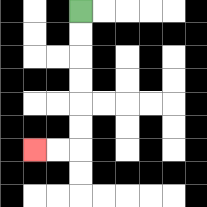{'start': '[3, 0]', 'end': '[1, 6]', 'path_directions': 'D,D,D,D,D,D,L,L', 'path_coordinates': '[[3, 0], [3, 1], [3, 2], [3, 3], [3, 4], [3, 5], [3, 6], [2, 6], [1, 6]]'}